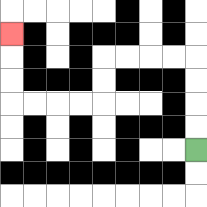{'start': '[8, 6]', 'end': '[0, 1]', 'path_directions': 'U,U,U,U,L,L,L,L,D,D,L,L,L,L,U,U,U', 'path_coordinates': '[[8, 6], [8, 5], [8, 4], [8, 3], [8, 2], [7, 2], [6, 2], [5, 2], [4, 2], [4, 3], [4, 4], [3, 4], [2, 4], [1, 4], [0, 4], [0, 3], [0, 2], [0, 1]]'}